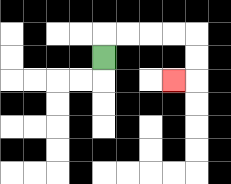{'start': '[4, 2]', 'end': '[7, 3]', 'path_directions': 'U,R,R,R,R,D,D,L', 'path_coordinates': '[[4, 2], [4, 1], [5, 1], [6, 1], [7, 1], [8, 1], [8, 2], [8, 3], [7, 3]]'}